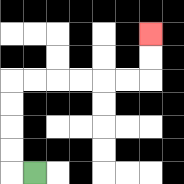{'start': '[1, 7]', 'end': '[6, 1]', 'path_directions': 'L,U,U,U,U,R,R,R,R,R,R,U,U', 'path_coordinates': '[[1, 7], [0, 7], [0, 6], [0, 5], [0, 4], [0, 3], [1, 3], [2, 3], [3, 3], [4, 3], [5, 3], [6, 3], [6, 2], [6, 1]]'}